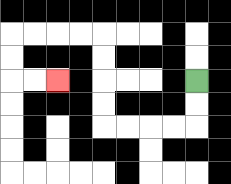{'start': '[8, 3]', 'end': '[2, 3]', 'path_directions': 'D,D,L,L,L,L,U,U,U,U,L,L,L,L,D,D,R,R', 'path_coordinates': '[[8, 3], [8, 4], [8, 5], [7, 5], [6, 5], [5, 5], [4, 5], [4, 4], [4, 3], [4, 2], [4, 1], [3, 1], [2, 1], [1, 1], [0, 1], [0, 2], [0, 3], [1, 3], [2, 3]]'}